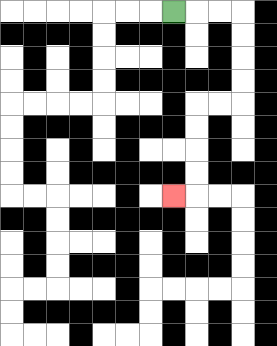{'start': '[7, 0]', 'end': '[7, 8]', 'path_directions': 'R,R,R,D,D,D,D,L,L,D,D,D,D,L', 'path_coordinates': '[[7, 0], [8, 0], [9, 0], [10, 0], [10, 1], [10, 2], [10, 3], [10, 4], [9, 4], [8, 4], [8, 5], [8, 6], [8, 7], [8, 8], [7, 8]]'}